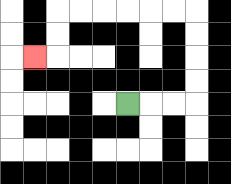{'start': '[5, 4]', 'end': '[1, 2]', 'path_directions': 'R,R,R,U,U,U,U,L,L,L,L,L,L,D,D,L', 'path_coordinates': '[[5, 4], [6, 4], [7, 4], [8, 4], [8, 3], [8, 2], [8, 1], [8, 0], [7, 0], [6, 0], [5, 0], [4, 0], [3, 0], [2, 0], [2, 1], [2, 2], [1, 2]]'}